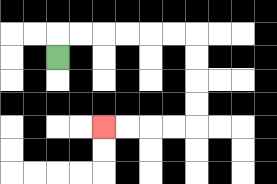{'start': '[2, 2]', 'end': '[4, 5]', 'path_directions': 'U,R,R,R,R,R,R,D,D,D,D,L,L,L,L', 'path_coordinates': '[[2, 2], [2, 1], [3, 1], [4, 1], [5, 1], [6, 1], [7, 1], [8, 1], [8, 2], [8, 3], [8, 4], [8, 5], [7, 5], [6, 5], [5, 5], [4, 5]]'}